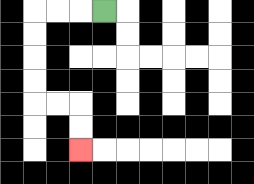{'start': '[4, 0]', 'end': '[3, 6]', 'path_directions': 'L,L,L,D,D,D,D,R,R,D,D', 'path_coordinates': '[[4, 0], [3, 0], [2, 0], [1, 0], [1, 1], [1, 2], [1, 3], [1, 4], [2, 4], [3, 4], [3, 5], [3, 6]]'}